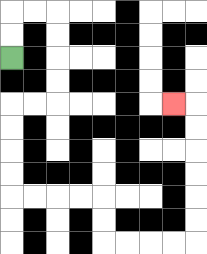{'start': '[0, 2]', 'end': '[7, 4]', 'path_directions': 'U,U,R,R,D,D,D,D,L,L,D,D,D,D,R,R,R,R,D,D,R,R,R,R,U,U,U,U,U,U,L', 'path_coordinates': '[[0, 2], [0, 1], [0, 0], [1, 0], [2, 0], [2, 1], [2, 2], [2, 3], [2, 4], [1, 4], [0, 4], [0, 5], [0, 6], [0, 7], [0, 8], [1, 8], [2, 8], [3, 8], [4, 8], [4, 9], [4, 10], [5, 10], [6, 10], [7, 10], [8, 10], [8, 9], [8, 8], [8, 7], [8, 6], [8, 5], [8, 4], [7, 4]]'}